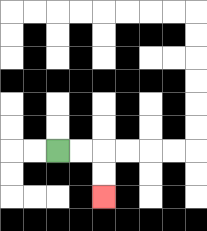{'start': '[2, 6]', 'end': '[4, 8]', 'path_directions': 'R,R,D,D', 'path_coordinates': '[[2, 6], [3, 6], [4, 6], [4, 7], [4, 8]]'}